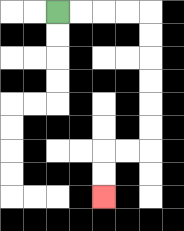{'start': '[2, 0]', 'end': '[4, 8]', 'path_directions': 'R,R,R,R,D,D,D,D,D,D,L,L,D,D', 'path_coordinates': '[[2, 0], [3, 0], [4, 0], [5, 0], [6, 0], [6, 1], [6, 2], [6, 3], [6, 4], [6, 5], [6, 6], [5, 6], [4, 6], [4, 7], [4, 8]]'}